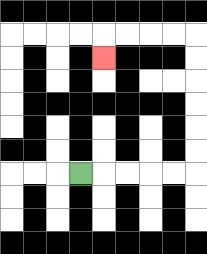{'start': '[3, 7]', 'end': '[4, 2]', 'path_directions': 'R,R,R,R,R,U,U,U,U,U,U,L,L,L,L,D', 'path_coordinates': '[[3, 7], [4, 7], [5, 7], [6, 7], [7, 7], [8, 7], [8, 6], [8, 5], [8, 4], [8, 3], [8, 2], [8, 1], [7, 1], [6, 1], [5, 1], [4, 1], [4, 2]]'}